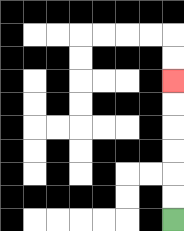{'start': '[7, 9]', 'end': '[7, 3]', 'path_directions': 'U,U,U,U,U,U', 'path_coordinates': '[[7, 9], [7, 8], [7, 7], [7, 6], [7, 5], [7, 4], [7, 3]]'}